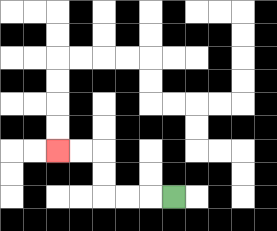{'start': '[7, 8]', 'end': '[2, 6]', 'path_directions': 'L,L,L,U,U,L,L', 'path_coordinates': '[[7, 8], [6, 8], [5, 8], [4, 8], [4, 7], [4, 6], [3, 6], [2, 6]]'}